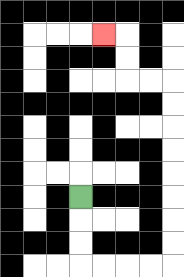{'start': '[3, 8]', 'end': '[4, 1]', 'path_directions': 'D,D,D,R,R,R,R,U,U,U,U,U,U,U,U,L,L,U,U,L', 'path_coordinates': '[[3, 8], [3, 9], [3, 10], [3, 11], [4, 11], [5, 11], [6, 11], [7, 11], [7, 10], [7, 9], [7, 8], [7, 7], [7, 6], [7, 5], [7, 4], [7, 3], [6, 3], [5, 3], [5, 2], [5, 1], [4, 1]]'}